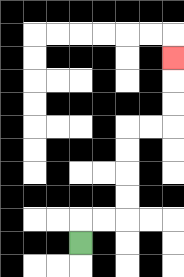{'start': '[3, 10]', 'end': '[7, 2]', 'path_directions': 'U,R,R,U,U,U,U,R,R,U,U,U', 'path_coordinates': '[[3, 10], [3, 9], [4, 9], [5, 9], [5, 8], [5, 7], [5, 6], [5, 5], [6, 5], [7, 5], [7, 4], [7, 3], [7, 2]]'}